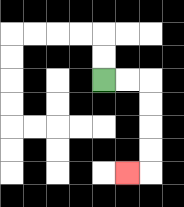{'start': '[4, 3]', 'end': '[5, 7]', 'path_directions': 'R,R,D,D,D,D,L', 'path_coordinates': '[[4, 3], [5, 3], [6, 3], [6, 4], [6, 5], [6, 6], [6, 7], [5, 7]]'}